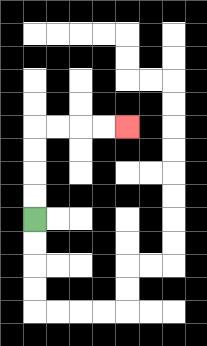{'start': '[1, 9]', 'end': '[5, 5]', 'path_directions': 'U,U,U,U,R,R,R,R', 'path_coordinates': '[[1, 9], [1, 8], [1, 7], [1, 6], [1, 5], [2, 5], [3, 5], [4, 5], [5, 5]]'}